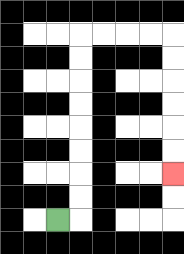{'start': '[2, 9]', 'end': '[7, 7]', 'path_directions': 'R,U,U,U,U,U,U,U,U,R,R,R,R,D,D,D,D,D,D', 'path_coordinates': '[[2, 9], [3, 9], [3, 8], [3, 7], [3, 6], [3, 5], [3, 4], [3, 3], [3, 2], [3, 1], [4, 1], [5, 1], [6, 1], [7, 1], [7, 2], [7, 3], [7, 4], [7, 5], [7, 6], [7, 7]]'}